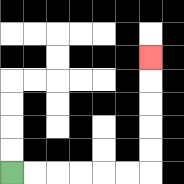{'start': '[0, 7]', 'end': '[6, 2]', 'path_directions': 'R,R,R,R,R,R,U,U,U,U,U', 'path_coordinates': '[[0, 7], [1, 7], [2, 7], [3, 7], [4, 7], [5, 7], [6, 7], [6, 6], [6, 5], [6, 4], [6, 3], [6, 2]]'}